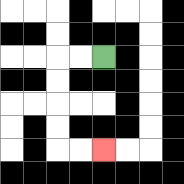{'start': '[4, 2]', 'end': '[4, 6]', 'path_directions': 'L,L,D,D,D,D,R,R', 'path_coordinates': '[[4, 2], [3, 2], [2, 2], [2, 3], [2, 4], [2, 5], [2, 6], [3, 6], [4, 6]]'}